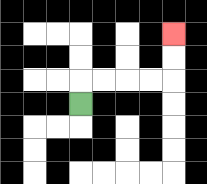{'start': '[3, 4]', 'end': '[7, 1]', 'path_directions': 'U,R,R,R,R,U,U', 'path_coordinates': '[[3, 4], [3, 3], [4, 3], [5, 3], [6, 3], [7, 3], [7, 2], [7, 1]]'}